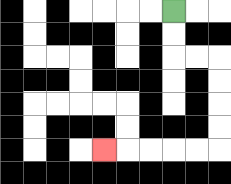{'start': '[7, 0]', 'end': '[4, 6]', 'path_directions': 'D,D,R,R,D,D,D,D,L,L,L,L,L', 'path_coordinates': '[[7, 0], [7, 1], [7, 2], [8, 2], [9, 2], [9, 3], [9, 4], [9, 5], [9, 6], [8, 6], [7, 6], [6, 6], [5, 6], [4, 6]]'}